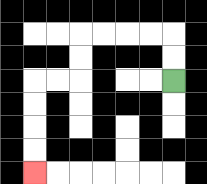{'start': '[7, 3]', 'end': '[1, 7]', 'path_directions': 'U,U,L,L,L,L,D,D,L,L,D,D,D,D', 'path_coordinates': '[[7, 3], [7, 2], [7, 1], [6, 1], [5, 1], [4, 1], [3, 1], [3, 2], [3, 3], [2, 3], [1, 3], [1, 4], [1, 5], [1, 6], [1, 7]]'}